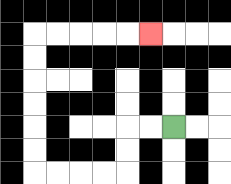{'start': '[7, 5]', 'end': '[6, 1]', 'path_directions': 'L,L,D,D,L,L,L,L,U,U,U,U,U,U,R,R,R,R,R', 'path_coordinates': '[[7, 5], [6, 5], [5, 5], [5, 6], [5, 7], [4, 7], [3, 7], [2, 7], [1, 7], [1, 6], [1, 5], [1, 4], [1, 3], [1, 2], [1, 1], [2, 1], [3, 1], [4, 1], [5, 1], [6, 1]]'}